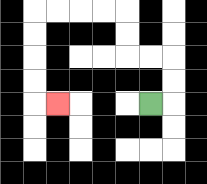{'start': '[6, 4]', 'end': '[2, 4]', 'path_directions': 'R,U,U,L,L,U,U,L,L,L,L,D,D,D,D,R', 'path_coordinates': '[[6, 4], [7, 4], [7, 3], [7, 2], [6, 2], [5, 2], [5, 1], [5, 0], [4, 0], [3, 0], [2, 0], [1, 0], [1, 1], [1, 2], [1, 3], [1, 4], [2, 4]]'}